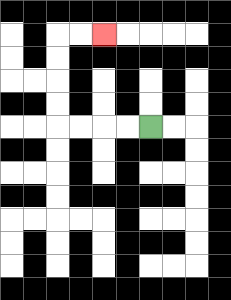{'start': '[6, 5]', 'end': '[4, 1]', 'path_directions': 'L,L,L,L,U,U,U,U,R,R', 'path_coordinates': '[[6, 5], [5, 5], [4, 5], [3, 5], [2, 5], [2, 4], [2, 3], [2, 2], [2, 1], [3, 1], [4, 1]]'}